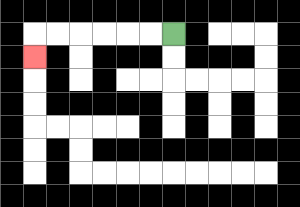{'start': '[7, 1]', 'end': '[1, 2]', 'path_directions': 'L,L,L,L,L,L,D', 'path_coordinates': '[[7, 1], [6, 1], [5, 1], [4, 1], [3, 1], [2, 1], [1, 1], [1, 2]]'}